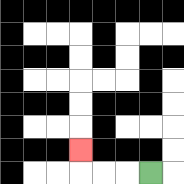{'start': '[6, 7]', 'end': '[3, 6]', 'path_directions': 'L,L,L,U', 'path_coordinates': '[[6, 7], [5, 7], [4, 7], [3, 7], [3, 6]]'}